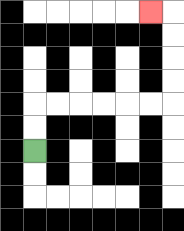{'start': '[1, 6]', 'end': '[6, 0]', 'path_directions': 'U,U,R,R,R,R,R,R,U,U,U,U,L', 'path_coordinates': '[[1, 6], [1, 5], [1, 4], [2, 4], [3, 4], [4, 4], [5, 4], [6, 4], [7, 4], [7, 3], [7, 2], [7, 1], [7, 0], [6, 0]]'}